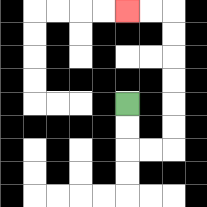{'start': '[5, 4]', 'end': '[5, 0]', 'path_directions': 'D,D,R,R,U,U,U,U,U,U,L,L', 'path_coordinates': '[[5, 4], [5, 5], [5, 6], [6, 6], [7, 6], [7, 5], [7, 4], [7, 3], [7, 2], [7, 1], [7, 0], [6, 0], [5, 0]]'}